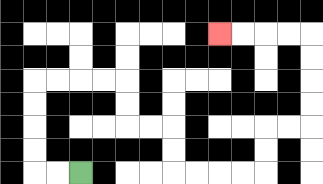{'start': '[3, 7]', 'end': '[9, 1]', 'path_directions': 'L,L,U,U,U,U,R,R,R,R,D,D,R,R,D,D,R,R,R,R,U,U,R,R,U,U,U,U,L,L,L,L', 'path_coordinates': '[[3, 7], [2, 7], [1, 7], [1, 6], [1, 5], [1, 4], [1, 3], [2, 3], [3, 3], [4, 3], [5, 3], [5, 4], [5, 5], [6, 5], [7, 5], [7, 6], [7, 7], [8, 7], [9, 7], [10, 7], [11, 7], [11, 6], [11, 5], [12, 5], [13, 5], [13, 4], [13, 3], [13, 2], [13, 1], [12, 1], [11, 1], [10, 1], [9, 1]]'}